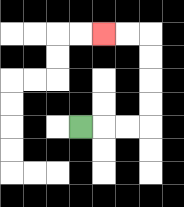{'start': '[3, 5]', 'end': '[4, 1]', 'path_directions': 'R,R,R,U,U,U,U,L,L', 'path_coordinates': '[[3, 5], [4, 5], [5, 5], [6, 5], [6, 4], [6, 3], [6, 2], [6, 1], [5, 1], [4, 1]]'}